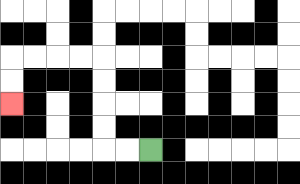{'start': '[6, 6]', 'end': '[0, 4]', 'path_directions': 'L,L,U,U,U,U,L,L,L,L,D,D', 'path_coordinates': '[[6, 6], [5, 6], [4, 6], [4, 5], [4, 4], [4, 3], [4, 2], [3, 2], [2, 2], [1, 2], [0, 2], [0, 3], [0, 4]]'}